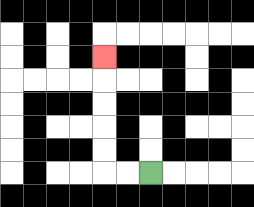{'start': '[6, 7]', 'end': '[4, 2]', 'path_directions': 'L,L,U,U,U,U,U', 'path_coordinates': '[[6, 7], [5, 7], [4, 7], [4, 6], [4, 5], [4, 4], [4, 3], [4, 2]]'}